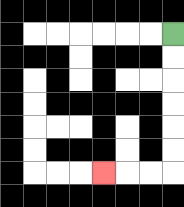{'start': '[7, 1]', 'end': '[4, 7]', 'path_directions': 'D,D,D,D,D,D,L,L,L', 'path_coordinates': '[[7, 1], [7, 2], [7, 3], [7, 4], [7, 5], [7, 6], [7, 7], [6, 7], [5, 7], [4, 7]]'}